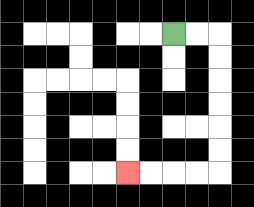{'start': '[7, 1]', 'end': '[5, 7]', 'path_directions': 'R,R,D,D,D,D,D,D,L,L,L,L', 'path_coordinates': '[[7, 1], [8, 1], [9, 1], [9, 2], [9, 3], [9, 4], [9, 5], [9, 6], [9, 7], [8, 7], [7, 7], [6, 7], [5, 7]]'}